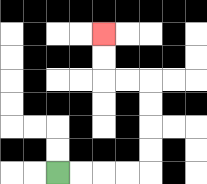{'start': '[2, 7]', 'end': '[4, 1]', 'path_directions': 'R,R,R,R,U,U,U,U,L,L,U,U', 'path_coordinates': '[[2, 7], [3, 7], [4, 7], [5, 7], [6, 7], [6, 6], [6, 5], [6, 4], [6, 3], [5, 3], [4, 3], [4, 2], [4, 1]]'}